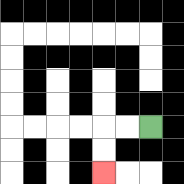{'start': '[6, 5]', 'end': '[4, 7]', 'path_directions': 'L,L,D,D', 'path_coordinates': '[[6, 5], [5, 5], [4, 5], [4, 6], [4, 7]]'}